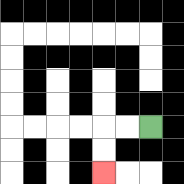{'start': '[6, 5]', 'end': '[4, 7]', 'path_directions': 'L,L,D,D', 'path_coordinates': '[[6, 5], [5, 5], [4, 5], [4, 6], [4, 7]]'}